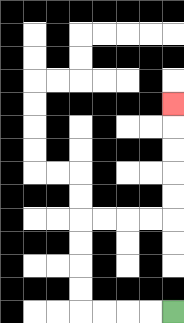{'start': '[7, 13]', 'end': '[7, 4]', 'path_directions': 'L,L,L,L,U,U,U,U,R,R,R,R,U,U,U,U,U', 'path_coordinates': '[[7, 13], [6, 13], [5, 13], [4, 13], [3, 13], [3, 12], [3, 11], [3, 10], [3, 9], [4, 9], [5, 9], [6, 9], [7, 9], [7, 8], [7, 7], [7, 6], [7, 5], [7, 4]]'}